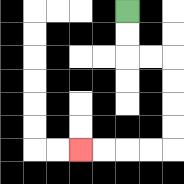{'start': '[5, 0]', 'end': '[3, 6]', 'path_directions': 'D,D,R,R,D,D,D,D,L,L,L,L', 'path_coordinates': '[[5, 0], [5, 1], [5, 2], [6, 2], [7, 2], [7, 3], [7, 4], [7, 5], [7, 6], [6, 6], [5, 6], [4, 6], [3, 6]]'}